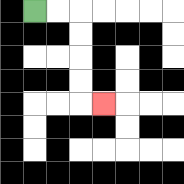{'start': '[1, 0]', 'end': '[4, 4]', 'path_directions': 'R,R,D,D,D,D,R', 'path_coordinates': '[[1, 0], [2, 0], [3, 0], [3, 1], [3, 2], [3, 3], [3, 4], [4, 4]]'}